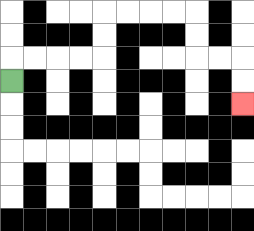{'start': '[0, 3]', 'end': '[10, 4]', 'path_directions': 'U,R,R,R,R,U,U,R,R,R,R,D,D,R,R,D,D', 'path_coordinates': '[[0, 3], [0, 2], [1, 2], [2, 2], [3, 2], [4, 2], [4, 1], [4, 0], [5, 0], [6, 0], [7, 0], [8, 0], [8, 1], [8, 2], [9, 2], [10, 2], [10, 3], [10, 4]]'}